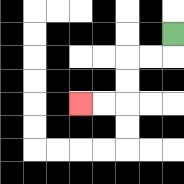{'start': '[7, 1]', 'end': '[3, 4]', 'path_directions': 'D,L,L,D,D,L,L', 'path_coordinates': '[[7, 1], [7, 2], [6, 2], [5, 2], [5, 3], [5, 4], [4, 4], [3, 4]]'}